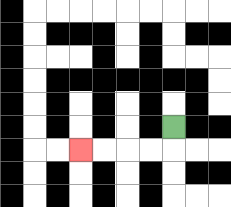{'start': '[7, 5]', 'end': '[3, 6]', 'path_directions': 'D,L,L,L,L', 'path_coordinates': '[[7, 5], [7, 6], [6, 6], [5, 6], [4, 6], [3, 6]]'}